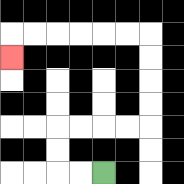{'start': '[4, 7]', 'end': '[0, 2]', 'path_directions': 'L,L,U,U,R,R,R,R,U,U,U,U,L,L,L,L,L,L,D', 'path_coordinates': '[[4, 7], [3, 7], [2, 7], [2, 6], [2, 5], [3, 5], [4, 5], [5, 5], [6, 5], [6, 4], [6, 3], [6, 2], [6, 1], [5, 1], [4, 1], [3, 1], [2, 1], [1, 1], [0, 1], [0, 2]]'}